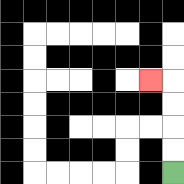{'start': '[7, 7]', 'end': '[6, 3]', 'path_directions': 'U,U,U,U,L', 'path_coordinates': '[[7, 7], [7, 6], [7, 5], [7, 4], [7, 3], [6, 3]]'}